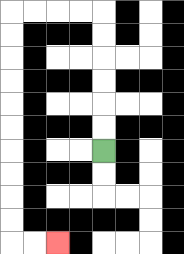{'start': '[4, 6]', 'end': '[2, 10]', 'path_directions': 'U,U,U,U,U,U,L,L,L,L,D,D,D,D,D,D,D,D,D,D,R,R', 'path_coordinates': '[[4, 6], [4, 5], [4, 4], [4, 3], [4, 2], [4, 1], [4, 0], [3, 0], [2, 0], [1, 0], [0, 0], [0, 1], [0, 2], [0, 3], [0, 4], [0, 5], [0, 6], [0, 7], [0, 8], [0, 9], [0, 10], [1, 10], [2, 10]]'}